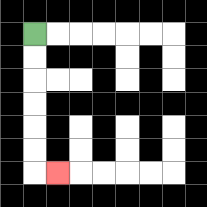{'start': '[1, 1]', 'end': '[2, 7]', 'path_directions': 'D,D,D,D,D,D,R', 'path_coordinates': '[[1, 1], [1, 2], [1, 3], [1, 4], [1, 5], [1, 6], [1, 7], [2, 7]]'}